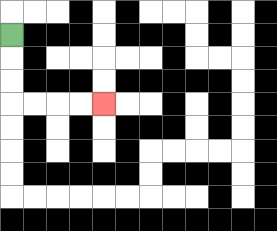{'start': '[0, 1]', 'end': '[4, 4]', 'path_directions': 'D,D,D,R,R,R,R', 'path_coordinates': '[[0, 1], [0, 2], [0, 3], [0, 4], [1, 4], [2, 4], [3, 4], [4, 4]]'}